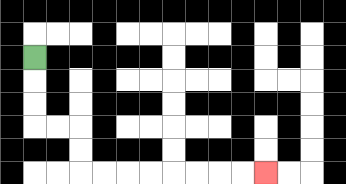{'start': '[1, 2]', 'end': '[11, 7]', 'path_directions': 'D,D,D,R,R,D,D,R,R,R,R,R,R,R,R', 'path_coordinates': '[[1, 2], [1, 3], [1, 4], [1, 5], [2, 5], [3, 5], [3, 6], [3, 7], [4, 7], [5, 7], [6, 7], [7, 7], [8, 7], [9, 7], [10, 7], [11, 7]]'}